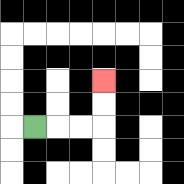{'start': '[1, 5]', 'end': '[4, 3]', 'path_directions': 'R,R,R,U,U', 'path_coordinates': '[[1, 5], [2, 5], [3, 5], [4, 5], [4, 4], [4, 3]]'}